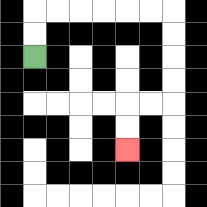{'start': '[1, 2]', 'end': '[5, 6]', 'path_directions': 'U,U,R,R,R,R,R,R,D,D,D,D,L,L,D,D', 'path_coordinates': '[[1, 2], [1, 1], [1, 0], [2, 0], [3, 0], [4, 0], [5, 0], [6, 0], [7, 0], [7, 1], [7, 2], [7, 3], [7, 4], [6, 4], [5, 4], [5, 5], [5, 6]]'}